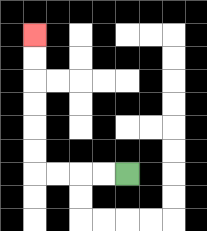{'start': '[5, 7]', 'end': '[1, 1]', 'path_directions': 'L,L,L,L,U,U,U,U,U,U', 'path_coordinates': '[[5, 7], [4, 7], [3, 7], [2, 7], [1, 7], [1, 6], [1, 5], [1, 4], [1, 3], [1, 2], [1, 1]]'}